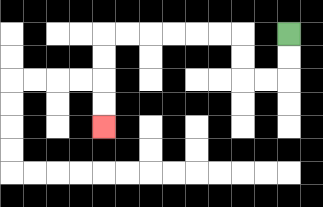{'start': '[12, 1]', 'end': '[4, 5]', 'path_directions': 'D,D,L,L,U,U,L,L,L,L,L,L,D,D,D,D', 'path_coordinates': '[[12, 1], [12, 2], [12, 3], [11, 3], [10, 3], [10, 2], [10, 1], [9, 1], [8, 1], [7, 1], [6, 1], [5, 1], [4, 1], [4, 2], [4, 3], [4, 4], [4, 5]]'}